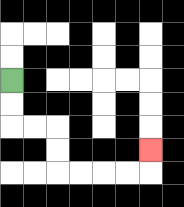{'start': '[0, 3]', 'end': '[6, 6]', 'path_directions': 'D,D,R,R,D,D,R,R,R,R,U', 'path_coordinates': '[[0, 3], [0, 4], [0, 5], [1, 5], [2, 5], [2, 6], [2, 7], [3, 7], [4, 7], [5, 7], [6, 7], [6, 6]]'}